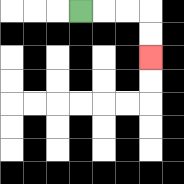{'start': '[3, 0]', 'end': '[6, 2]', 'path_directions': 'R,R,R,D,D', 'path_coordinates': '[[3, 0], [4, 0], [5, 0], [6, 0], [6, 1], [6, 2]]'}